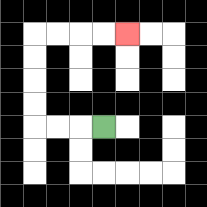{'start': '[4, 5]', 'end': '[5, 1]', 'path_directions': 'L,L,L,U,U,U,U,R,R,R,R', 'path_coordinates': '[[4, 5], [3, 5], [2, 5], [1, 5], [1, 4], [1, 3], [1, 2], [1, 1], [2, 1], [3, 1], [4, 1], [5, 1]]'}